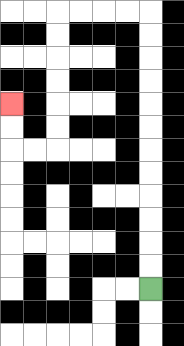{'start': '[6, 12]', 'end': '[0, 4]', 'path_directions': 'U,U,U,U,U,U,U,U,U,U,U,U,L,L,L,L,D,D,D,D,D,D,L,L,U,U', 'path_coordinates': '[[6, 12], [6, 11], [6, 10], [6, 9], [6, 8], [6, 7], [6, 6], [6, 5], [6, 4], [6, 3], [6, 2], [6, 1], [6, 0], [5, 0], [4, 0], [3, 0], [2, 0], [2, 1], [2, 2], [2, 3], [2, 4], [2, 5], [2, 6], [1, 6], [0, 6], [0, 5], [0, 4]]'}